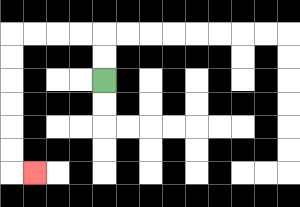{'start': '[4, 3]', 'end': '[1, 7]', 'path_directions': 'U,U,L,L,L,L,D,D,D,D,D,D,R', 'path_coordinates': '[[4, 3], [4, 2], [4, 1], [3, 1], [2, 1], [1, 1], [0, 1], [0, 2], [0, 3], [0, 4], [0, 5], [0, 6], [0, 7], [1, 7]]'}